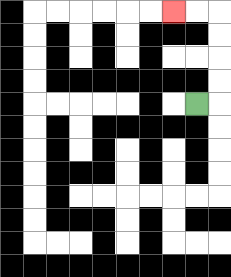{'start': '[8, 4]', 'end': '[7, 0]', 'path_directions': 'R,U,U,U,U,L,L', 'path_coordinates': '[[8, 4], [9, 4], [9, 3], [9, 2], [9, 1], [9, 0], [8, 0], [7, 0]]'}